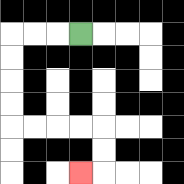{'start': '[3, 1]', 'end': '[3, 7]', 'path_directions': 'L,L,L,D,D,D,D,R,R,R,R,D,D,L', 'path_coordinates': '[[3, 1], [2, 1], [1, 1], [0, 1], [0, 2], [0, 3], [0, 4], [0, 5], [1, 5], [2, 5], [3, 5], [4, 5], [4, 6], [4, 7], [3, 7]]'}